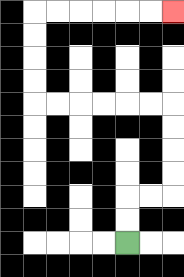{'start': '[5, 10]', 'end': '[7, 0]', 'path_directions': 'U,U,R,R,U,U,U,U,L,L,L,L,L,L,U,U,U,U,R,R,R,R,R,R', 'path_coordinates': '[[5, 10], [5, 9], [5, 8], [6, 8], [7, 8], [7, 7], [7, 6], [7, 5], [7, 4], [6, 4], [5, 4], [4, 4], [3, 4], [2, 4], [1, 4], [1, 3], [1, 2], [1, 1], [1, 0], [2, 0], [3, 0], [4, 0], [5, 0], [6, 0], [7, 0]]'}